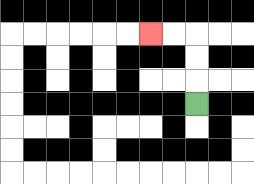{'start': '[8, 4]', 'end': '[6, 1]', 'path_directions': 'U,U,U,L,L', 'path_coordinates': '[[8, 4], [8, 3], [8, 2], [8, 1], [7, 1], [6, 1]]'}